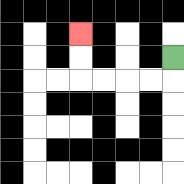{'start': '[7, 2]', 'end': '[3, 1]', 'path_directions': 'D,L,L,L,L,U,U', 'path_coordinates': '[[7, 2], [7, 3], [6, 3], [5, 3], [4, 3], [3, 3], [3, 2], [3, 1]]'}